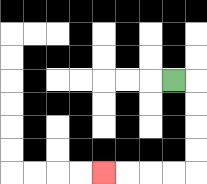{'start': '[7, 3]', 'end': '[4, 7]', 'path_directions': 'R,D,D,D,D,L,L,L,L', 'path_coordinates': '[[7, 3], [8, 3], [8, 4], [8, 5], [8, 6], [8, 7], [7, 7], [6, 7], [5, 7], [4, 7]]'}